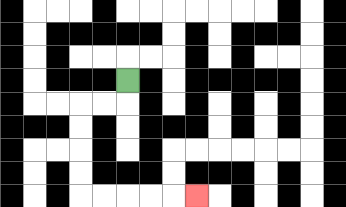{'start': '[5, 3]', 'end': '[8, 8]', 'path_directions': 'D,L,L,D,D,D,D,R,R,R,R,R', 'path_coordinates': '[[5, 3], [5, 4], [4, 4], [3, 4], [3, 5], [3, 6], [3, 7], [3, 8], [4, 8], [5, 8], [6, 8], [7, 8], [8, 8]]'}